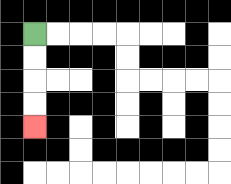{'start': '[1, 1]', 'end': '[1, 5]', 'path_directions': 'D,D,D,D', 'path_coordinates': '[[1, 1], [1, 2], [1, 3], [1, 4], [1, 5]]'}